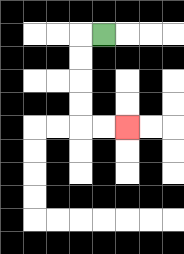{'start': '[4, 1]', 'end': '[5, 5]', 'path_directions': 'L,D,D,D,D,R,R', 'path_coordinates': '[[4, 1], [3, 1], [3, 2], [3, 3], [3, 4], [3, 5], [4, 5], [5, 5]]'}